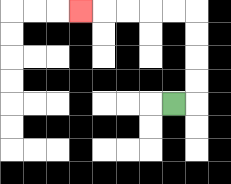{'start': '[7, 4]', 'end': '[3, 0]', 'path_directions': 'R,U,U,U,U,L,L,L,L,L', 'path_coordinates': '[[7, 4], [8, 4], [8, 3], [8, 2], [8, 1], [8, 0], [7, 0], [6, 0], [5, 0], [4, 0], [3, 0]]'}